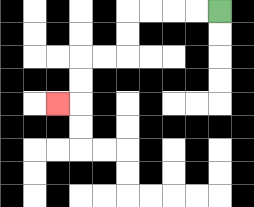{'start': '[9, 0]', 'end': '[2, 4]', 'path_directions': 'L,L,L,L,D,D,L,L,D,D,L', 'path_coordinates': '[[9, 0], [8, 0], [7, 0], [6, 0], [5, 0], [5, 1], [5, 2], [4, 2], [3, 2], [3, 3], [3, 4], [2, 4]]'}